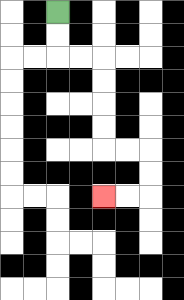{'start': '[2, 0]', 'end': '[4, 8]', 'path_directions': 'D,D,R,R,D,D,D,D,R,R,D,D,L,L', 'path_coordinates': '[[2, 0], [2, 1], [2, 2], [3, 2], [4, 2], [4, 3], [4, 4], [4, 5], [4, 6], [5, 6], [6, 6], [6, 7], [6, 8], [5, 8], [4, 8]]'}